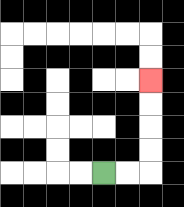{'start': '[4, 7]', 'end': '[6, 3]', 'path_directions': 'R,R,U,U,U,U', 'path_coordinates': '[[4, 7], [5, 7], [6, 7], [6, 6], [6, 5], [6, 4], [6, 3]]'}